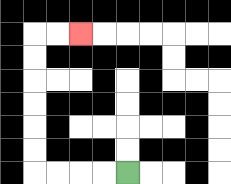{'start': '[5, 7]', 'end': '[3, 1]', 'path_directions': 'L,L,L,L,U,U,U,U,U,U,R,R', 'path_coordinates': '[[5, 7], [4, 7], [3, 7], [2, 7], [1, 7], [1, 6], [1, 5], [1, 4], [1, 3], [1, 2], [1, 1], [2, 1], [3, 1]]'}